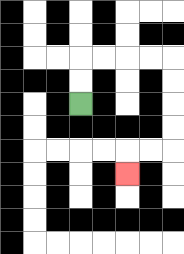{'start': '[3, 4]', 'end': '[5, 7]', 'path_directions': 'U,U,R,R,R,R,D,D,D,D,L,L,D', 'path_coordinates': '[[3, 4], [3, 3], [3, 2], [4, 2], [5, 2], [6, 2], [7, 2], [7, 3], [7, 4], [7, 5], [7, 6], [6, 6], [5, 6], [5, 7]]'}